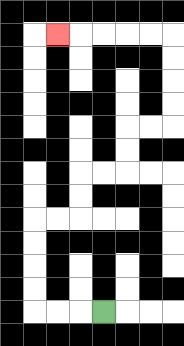{'start': '[4, 13]', 'end': '[2, 1]', 'path_directions': 'L,L,L,U,U,U,U,R,R,U,U,R,R,U,U,R,R,U,U,U,U,L,L,L,L,L', 'path_coordinates': '[[4, 13], [3, 13], [2, 13], [1, 13], [1, 12], [1, 11], [1, 10], [1, 9], [2, 9], [3, 9], [3, 8], [3, 7], [4, 7], [5, 7], [5, 6], [5, 5], [6, 5], [7, 5], [7, 4], [7, 3], [7, 2], [7, 1], [6, 1], [5, 1], [4, 1], [3, 1], [2, 1]]'}